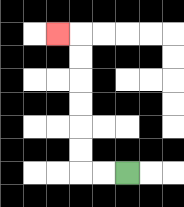{'start': '[5, 7]', 'end': '[2, 1]', 'path_directions': 'L,L,U,U,U,U,U,U,L', 'path_coordinates': '[[5, 7], [4, 7], [3, 7], [3, 6], [3, 5], [3, 4], [3, 3], [3, 2], [3, 1], [2, 1]]'}